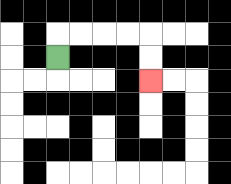{'start': '[2, 2]', 'end': '[6, 3]', 'path_directions': 'U,R,R,R,R,D,D', 'path_coordinates': '[[2, 2], [2, 1], [3, 1], [4, 1], [5, 1], [6, 1], [6, 2], [6, 3]]'}